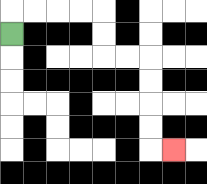{'start': '[0, 1]', 'end': '[7, 6]', 'path_directions': 'U,R,R,R,R,D,D,R,R,D,D,D,D,R', 'path_coordinates': '[[0, 1], [0, 0], [1, 0], [2, 0], [3, 0], [4, 0], [4, 1], [4, 2], [5, 2], [6, 2], [6, 3], [6, 4], [6, 5], [6, 6], [7, 6]]'}